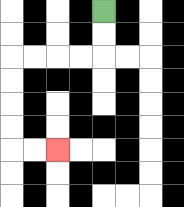{'start': '[4, 0]', 'end': '[2, 6]', 'path_directions': 'D,D,L,L,L,L,D,D,D,D,R,R', 'path_coordinates': '[[4, 0], [4, 1], [4, 2], [3, 2], [2, 2], [1, 2], [0, 2], [0, 3], [0, 4], [0, 5], [0, 6], [1, 6], [2, 6]]'}